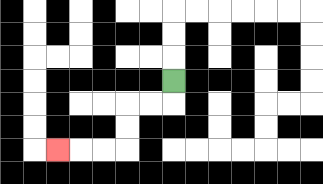{'start': '[7, 3]', 'end': '[2, 6]', 'path_directions': 'D,L,L,D,D,L,L,L', 'path_coordinates': '[[7, 3], [7, 4], [6, 4], [5, 4], [5, 5], [5, 6], [4, 6], [3, 6], [2, 6]]'}